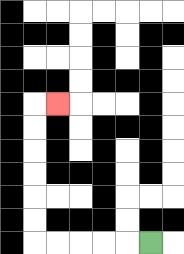{'start': '[6, 10]', 'end': '[2, 4]', 'path_directions': 'L,L,L,L,L,U,U,U,U,U,U,R', 'path_coordinates': '[[6, 10], [5, 10], [4, 10], [3, 10], [2, 10], [1, 10], [1, 9], [1, 8], [1, 7], [1, 6], [1, 5], [1, 4], [2, 4]]'}